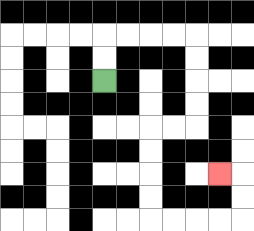{'start': '[4, 3]', 'end': '[9, 7]', 'path_directions': 'U,U,R,R,R,R,D,D,D,D,L,L,D,D,D,D,R,R,R,R,U,U,L', 'path_coordinates': '[[4, 3], [4, 2], [4, 1], [5, 1], [6, 1], [7, 1], [8, 1], [8, 2], [8, 3], [8, 4], [8, 5], [7, 5], [6, 5], [6, 6], [6, 7], [6, 8], [6, 9], [7, 9], [8, 9], [9, 9], [10, 9], [10, 8], [10, 7], [9, 7]]'}